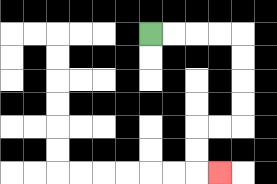{'start': '[6, 1]', 'end': '[9, 7]', 'path_directions': 'R,R,R,R,D,D,D,D,L,L,D,D,R', 'path_coordinates': '[[6, 1], [7, 1], [8, 1], [9, 1], [10, 1], [10, 2], [10, 3], [10, 4], [10, 5], [9, 5], [8, 5], [8, 6], [8, 7], [9, 7]]'}